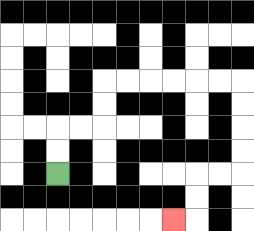{'start': '[2, 7]', 'end': '[7, 9]', 'path_directions': 'U,U,R,R,U,U,R,R,R,R,R,R,D,D,D,D,L,L,D,D,L', 'path_coordinates': '[[2, 7], [2, 6], [2, 5], [3, 5], [4, 5], [4, 4], [4, 3], [5, 3], [6, 3], [7, 3], [8, 3], [9, 3], [10, 3], [10, 4], [10, 5], [10, 6], [10, 7], [9, 7], [8, 7], [8, 8], [8, 9], [7, 9]]'}